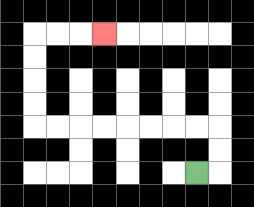{'start': '[8, 7]', 'end': '[4, 1]', 'path_directions': 'R,U,U,L,L,L,L,L,L,L,L,U,U,U,U,R,R,R', 'path_coordinates': '[[8, 7], [9, 7], [9, 6], [9, 5], [8, 5], [7, 5], [6, 5], [5, 5], [4, 5], [3, 5], [2, 5], [1, 5], [1, 4], [1, 3], [1, 2], [1, 1], [2, 1], [3, 1], [4, 1]]'}